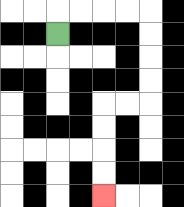{'start': '[2, 1]', 'end': '[4, 8]', 'path_directions': 'U,R,R,R,R,D,D,D,D,L,L,D,D,D,D', 'path_coordinates': '[[2, 1], [2, 0], [3, 0], [4, 0], [5, 0], [6, 0], [6, 1], [6, 2], [6, 3], [6, 4], [5, 4], [4, 4], [4, 5], [4, 6], [4, 7], [4, 8]]'}